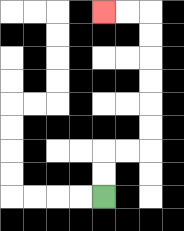{'start': '[4, 8]', 'end': '[4, 0]', 'path_directions': 'U,U,R,R,U,U,U,U,U,U,L,L', 'path_coordinates': '[[4, 8], [4, 7], [4, 6], [5, 6], [6, 6], [6, 5], [6, 4], [6, 3], [6, 2], [6, 1], [6, 0], [5, 0], [4, 0]]'}